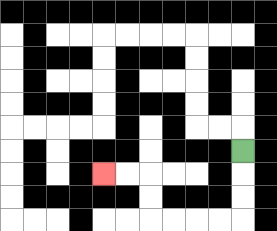{'start': '[10, 6]', 'end': '[4, 7]', 'path_directions': 'D,D,D,L,L,L,L,U,U,L,L', 'path_coordinates': '[[10, 6], [10, 7], [10, 8], [10, 9], [9, 9], [8, 9], [7, 9], [6, 9], [6, 8], [6, 7], [5, 7], [4, 7]]'}